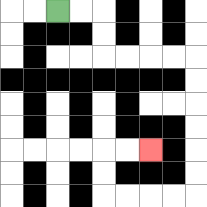{'start': '[2, 0]', 'end': '[6, 6]', 'path_directions': 'R,R,D,D,R,R,R,R,D,D,D,D,D,D,L,L,L,L,U,U,R,R', 'path_coordinates': '[[2, 0], [3, 0], [4, 0], [4, 1], [4, 2], [5, 2], [6, 2], [7, 2], [8, 2], [8, 3], [8, 4], [8, 5], [8, 6], [8, 7], [8, 8], [7, 8], [6, 8], [5, 8], [4, 8], [4, 7], [4, 6], [5, 6], [6, 6]]'}